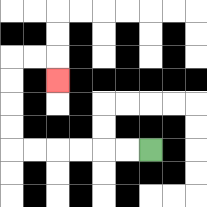{'start': '[6, 6]', 'end': '[2, 3]', 'path_directions': 'L,L,L,L,L,L,U,U,U,U,R,R,D', 'path_coordinates': '[[6, 6], [5, 6], [4, 6], [3, 6], [2, 6], [1, 6], [0, 6], [0, 5], [0, 4], [0, 3], [0, 2], [1, 2], [2, 2], [2, 3]]'}